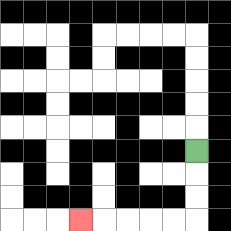{'start': '[8, 6]', 'end': '[3, 9]', 'path_directions': 'D,D,D,L,L,L,L,L', 'path_coordinates': '[[8, 6], [8, 7], [8, 8], [8, 9], [7, 9], [6, 9], [5, 9], [4, 9], [3, 9]]'}